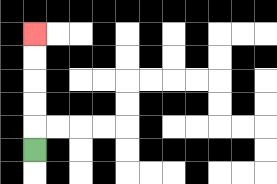{'start': '[1, 6]', 'end': '[1, 1]', 'path_directions': 'U,U,U,U,U', 'path_coordinates': '[[1, 6], [1, 5], [1, 4], [1, 3], [1, 2], [1, 1]]'}